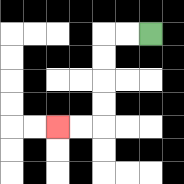{'start': '[6, 1]', 'end': '[2, 5]', 'path_directions': 'L,L,D,D,D,D,L,L', 'path_coordinates': '[[6, 1], [5, 1], [4, 1], [4, 2], [4, 3], [4, 4], [4, 5], [3, 5], [2, 5]]'}